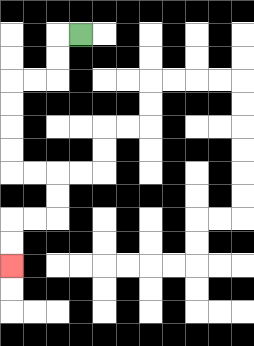{'start': '[3, 1]', 'end': '[0, 11]', 'path_directions': 'L,D,D,L,L,D,D,D,D,R,R,D,D,L,L,D,D', 'path_coordinates': '[[3, 1], [2, 1], [2, 2], [2, 3], [1, 3], [0, 3], [0, 4], [0, 5], [0, 6], [0, 7], [1, 7], [2, 7], [2, 8], [2, 9], [1, 9], [0, 9], [0, 10], [0, 11]]'}